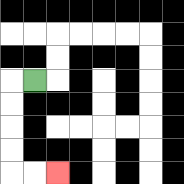{'start': '[1, 3]', 'end': '[2, 7]', 'path_directions': 'L,D,D,D,D,R,R', 'path_coordinates': '[[1, 3], [0, 3], [0, 4], [0, 5], [0, 6], [0, 7], [1, 7], [2, 7]]'}